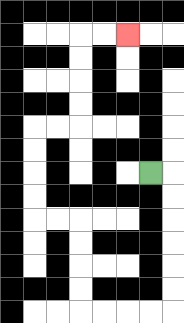{'start': '[6, 7]', 'end': '[5, 1]', 'path_directions': 'R,D,D,D,D,D,D,L,L,L,L,U,U,U,U,L,L,U,U,U,U,R,R,U,U,U,U,R,R', 'path_coordinates': '[[6, 7], [7, 7], [7, 8], [7, 9], [7, 10], [7, 11], [7, 12], [7, 13], [6, 13], [5, 13], [4, 13], [3, 13], [3, 12], [3, 11], [3, 10], [3, 9], [2, 9], [1, 9], [1, 8], [1, 7], [1, 6], [1, 5], [2, 5], [3, 5], [3, 4], [3, 3], [3, 2], [3, 1], [4, 1], [5, 1]]'}